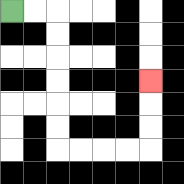{'start': '[0, 0]', 'end': '[6, 3]', 'path_directions': 'R,R,D,D,D,D,D,D,R,R,R,R,U,U,U', 'path_coordinates': '[[0, 0], [1, 0], [2, 0], [2, 1], [2, 2], [2, 3], [2, 4], [2, 5], [2, 6], [3, 6], [4, 6], [5, 6], [6, 6], [6, 5], [6, 4], [6, 3]]'}